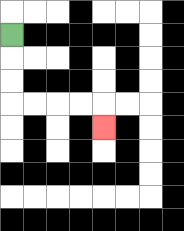{'start': '[0, 1]', 'end': '[4, 5]', 'path_directions': 'D,D,D,R,R,R,R,D', 'path_coordinates': '[[0, 1], [0, 2], [0, 3], [0, 4], [1, 4], [2, 4], [3, 4], [4, 4], [4, 5]]'}